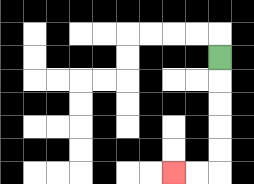{'start': '[9, 2]', 'end': '[7, 7]', 'path_directions': 'D,D,D,D,D,L,L', 'path_coordinates': '[[9, 2], [9, 3], [9, 4], [9, 5], [9, 6], [9, 7], [8, 7], [7, 7]]'}